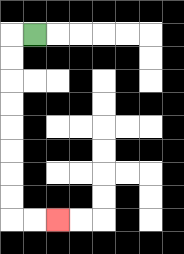{'start': '[1, 1]', 'end': '[2, 9]', 'path_directions': 'L,D,D,D,D,D,D,D,D,R,R', 'path_coordinates': '[[1, 1], [0, 1], [0, 2], [0, 3], [0, 4], [0, 5], [0, 6], [0, 7], [0, 8], [0, 9], [1, 9], [2, 9]]'}